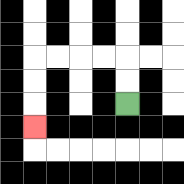{'start': '[5, 4]', 'end': '[1, 5]', 'path_directions': 'U,U,L,L,L,L,D,D,D', 'path_coordinates': '[[5, 4], [5, 3], [5, 2], [4, 2], [3, 2], [2, 2], [1, 2], [1, 3], [1, 4], [1, 5]]'}